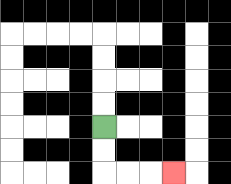{'start': '[4, 5]', 'end': '[7, 7]', 'path_directions': 'D,D,R,R,R', 'path_coordinates': '[[4, 5], [4, 6], [4, 7], [5, 7], [6, 7], [7, 7]]'}